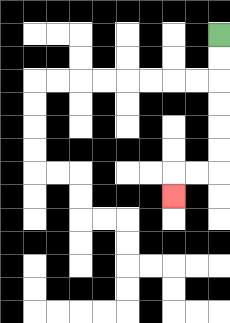{'start': '[9, 1]', 'end': '[7, 8]', 'path_directions': 'D,D,D,D,D,D,L,L,D', 'path_coordinates': '[[9, 1], [9, 2], [9, 3], [9, 4], [9, 5], [9, 6], [9, 7], [8, 7], [7, 7], [7, 8]]'}